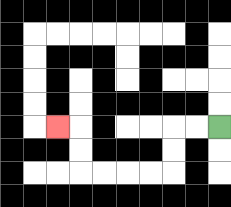{'start': '[9, 5]', 'end': '[2, 5]', 'path_directions': 'L,L,D,D,L,L,L,L,U,U,L', 'path_coordinates': '[[9, 5], [8, 5], [7, 5], [7, 6], [7, 7], [6, 7], [5, 7], [4, 7], [3, 7], [3, 6], [3, 5], [2, 5]]'}